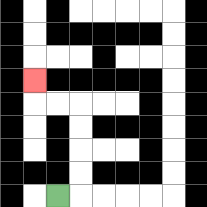{'start': '[2, 8]', 'end': '[1, 3]', 'path_directions': 'R,U,U,U,U,L,L,U', 'path_coordinates': '[[2, 8], [3, 8], [3, 7], [3, 6], [3, 5], [3, 4], [2, 4], [1, 4], [1, 3]]'}